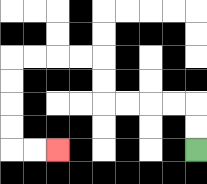{'start': '[8, 6]', 'end': '[2, 6]', 'path_directions': 'U,U,L,L,L,L,U,U,L,L,L,L,D,D,D,D,R,R', 'path_coordinates': '[[8, 6], [8, 5], [8, 4], [7, 4], [6, 4], [5, 4], [4, 4], [4, 3], [4, 2], [3, 2], [2, 2], [1, 2], [0, 2], [0, 3], [0, 4], [0, 5], [0, 6], [1, 6], [2, 6]]'}